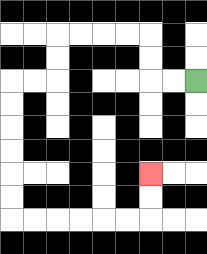{'start': '[8, 3]', 'end': '[6, 7]', 'path_directions': 'L,L,U,U,L,L,L,L,D,D,L,L,D,D,D,D,D,D,R,R,R,R,R,R,U,U', 'path_coordinates': '[[8, 3], [7, 3], [6, 3], [6, 2], [6, 1], [5, 1], [4, 1], [3, 1], [2, 1], [2, 2], [2, 3], [1, 3], [0, 3], [0, 4], [0, 5], [0, 6], [0, 7], [0, 8], [0, 9], [1, 9], [2, 9], [3, 9], [4, 9], [5, 9], [6, 9], [6, 8], [6, 7]]'}